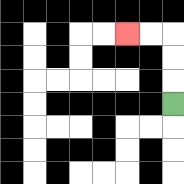{'start': '[7, 4]', 'end': '[5, 1]', 'path_directions': 'U,U,U,L,L', 'path_coordinates': '[[7, 4], [7, 3], [7, 2], [7, 1], [6, 1], [5, 1]]'}